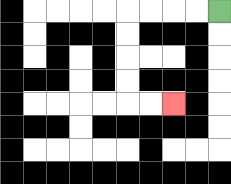{'start': '[9, 0]', 'end': '[7, 4]', 'path_directions': 'L,L,L,L,D,D,D,D,R,R', 'path_coordinates': '[[9, 0], [8, 0], [7, 0], [6, 0], [5, 0], [5, 1], [5, 2], [5, 3], [5, 4], [6, 4], [7, 4]]'}